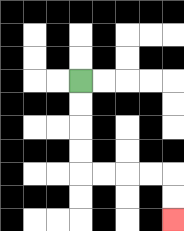{'start': '[3, 3]', 'end': '[7, 9]', 'path_directions': 'D,D,D,D,R,R,R,R,D,D', 'path_coordinates': '[[3, 3], [3, 4], [3, 5], [3, 6], [3, 7], [4, 7], [5, 7], [6, 7], [7, 7], [7, 8], [7, 9]]'}